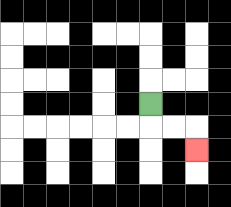{'start': '[6, 4]', 'end': '[8, 6]', 'path_directions': 'D,R,R,D', 'path_coordinates': '[[6, 4], [6, 5], [7, 5], [8, 5], [8, 6]]'}